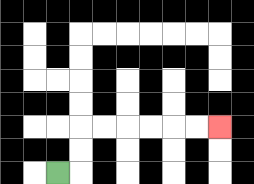{'start': '[2, 7]', 'end': '[9, 5]', 'path_directions': 'R,U,U,R,R,R,R,R,R', 'path_coordinates': '[[2, 7], [3, 7], [3, 6], [3, 5], [4, 5], [5, 5], [6, 5], [7, 5], [8, 5], [9, 5]]'}